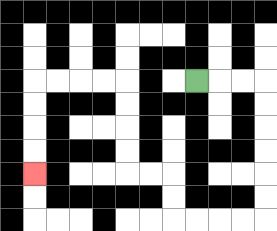{'start': '[8, 3]', 'end': '[1, 7]', 'path_directions': 'R,R,R,D,D,D,D,D,D,L,L,L,L,U,U,L,L,U,U,U,U,L,L,L,L,D,D,D,D', 'path_coordinates': '[[8, 3], [9, 3], [10, 3], [11, 3], [11, 4], [11, 5], [11, 6], [11, 7], [11, 8], [11, 9], [10, 9], [9, 9], [8, 9], [7, 9], [7, 8], [7, 7], [6, 7], [5, 7], [5, 6], [5, 5], [5, 4], [5, 3], [4, 3], [3, 3], [2, 3], [1, 3], [1, 4], [1, 5], [1, 6], [1, 7]]'}